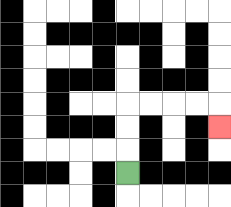{'start': '[5, 7]', 'end': '[9, 5]', 'path_directions': 'U,U,U,R,R,R,R,D', 'path_coordinates': '[[5, 7], [5, 6], [5, 5], [5, 4], [6, 4], [7, 4], [8, 4], [9, 4], [9, 5]]'}